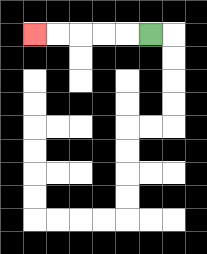{'start': '[6, 1]', 'end': '[1, 1]', 'path_directions': 'L,L,L,L,L', 'path_coordinates': '[[6, 1], [5, 1], [4, 1], [3, 1], [2, 1], [1, 1]]'}